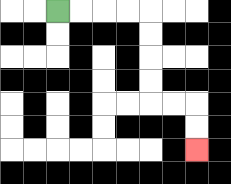{'start': '[2, 0]', 'end': '[8, 6]', 'path_directions': 'R,R,R,R,D,D,D,D,R,R,D,D', 'path_coordinates': '[[2, 0], [3, 0], [4, 0], [5, 0], [6, 0], [6, 1], [6, 2], [6, 3], [6, 4], [7, 4], [8, 4], [8, 5], [8, 6]]'}